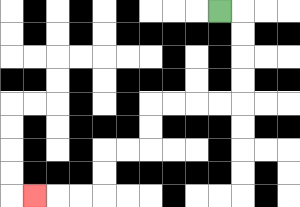{'start': '[9, 0]', 'end': '[1, 8]', 'path_directions': 'R,D,D,D,D,L,L,L,L,D,D,L,L,D,D,L,L,L', 'path_coordinates': '[[9, 0], [10, 0], [10, 1], [10, 2], [10, 3], [10, 4], [9, 4], [8, 4], [7, 4], [6, 4], [6, 5], [6, 6], [5, 6], [4, 6], [4, 7], [4, 8], [3, 8], [2, 8], [1, 8]]'}